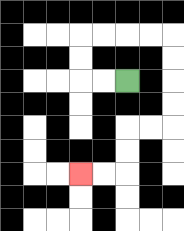{'start': '[5, 3]', 'end': '[3, 7]', 'path_directions': 'L,L,U,U,R,R,R,R,D,D,D,D,L,L,D,D,L,L', 'path_coordinates': '[[5, 3], [4, 3], [3, 3], [3, 2], [3, 1], [4, 1], [5, 1], [6, 1], [7, 1], [7, 2], [7, 3], [7, 4], [7, 5], [6, 5], [5, 5], [5, 6], [5, 7], [4, 7], [3, 7]]'}